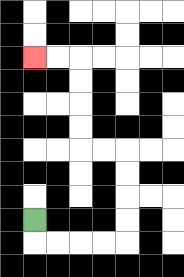{'start': '[1, 9]', 'end': '[1, 2]', 'path_directions': 'D,R,R,R,R,U,U,U,U,L,L,U,U,U,U,L,L', 'path_coordinates': '[[1, 9], [1, 10], [2, 10], [3, 10], [4, 10], [5, 10], [5, 9], [5, 8], [5, 7], [5, 6], [4, 6], [3, 6], [3, 5], [3, 4], [3, 3], [3, 2], [2, 2], [1, 2]]'}